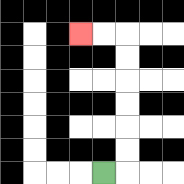{'start': '[4, 7]', 'end': '[3, 1]', 'path_directions': 'R,U,U,U,U,U,U,L,L', 'path_coordinates': '[[4, 7], [5, 7], [5, 6], [5, 5], [5, 4], [5, 3], [5, 2], [5, 1], [4, 1], [3, 1]]'}